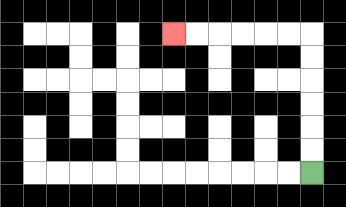{'start': '[13, 7]', 'end': '[7, 1]', 'path_directions': 'U,U,U,U,U,U,L,L,L,L,L,L', 'path_coordinates': '[[13, 7], [13, 6], [13, 5], [13, 4], [13, 3], [13, 2], [13, 1], [12, 1], [11, 1], [10, 1], [9, 1], [8, 1], [7, 1]]'}